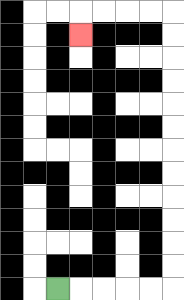{'start': '[2, 12]', 'end': '[3, 1]', 'path_directions': 'R,R,R,R,R,U,U,U,U,U,U,U,U,U,U,U,U,L,L,L,L,D', 'path_coordinates': '[[2, 12], [3, 12], [4, 12], [5, 12], [6, 12], [7, 12], [7, 11], [7, 10], [7, 9], [7, 8], [7, 7], [7, 6], [7, 5], [7, 4], [7, 3], [7, 2], [7, 1], [7, 0], [6, 0], [5, 0], [4, 0], [3, 0], [3, 1]]'}